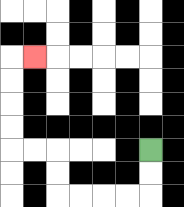{'start': '[6, 6]', 'end': '[1, 2]', 'path_directions': 'D,D,L,L,L,L,U,U,L,L,U,U,U,U,R', 'path_coordinates': '[[6, 6], [6, 7], [6, 8], [5, 8], [4, 8], [3, 8], [2, 8], [2, 7], [2, 6], [1, 6], [0, 6], [0, 5], [0, 4], [0, 3], [0, 2], [1, 2]]'}